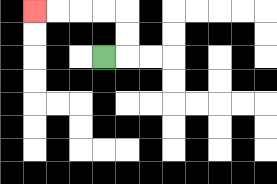{'start': '[4, 2]', 'end': '[1, 0]', 'path_directions': 'R,U,U,L,L,L,L', 'path_coordinates': '[[4, 2], [5, 2], [5, 1], [5, 0], [4, 0], [3, 0], [2, 0], [1, 0]]'}